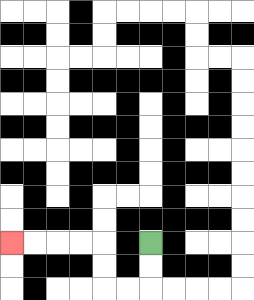{'start': '[6, 10]', 'end': '[0, 10]', 'path_directions': 'D,D,L,L,U,U,L,L,L,L', 'path_coordinates': '[[6, 10], [6, 11], [6, 12], [5, 12], [4, 12], [4, 11], [4, 10], [3, 10], [2, 10], [1, 10], [0, 10]]'}